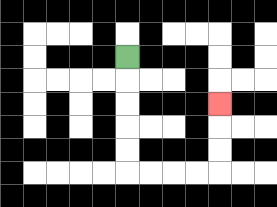{'start': '[5, 2]', 'end': '[9, 4]', 'path_directions': 'D,D,D,D,D,R,R,R,R,U,U,U', 'path_coordinates': '[[5, 2], [5, 3], [5, 4], [5, 5], [5, 6], [5, 7], [6, 7], [7, 7], [8, 7], [9, 7], [9, 6], [9, 5], [9, 4]]'}